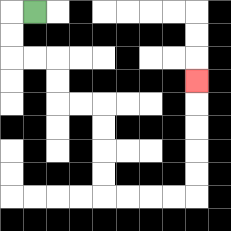{'start': '[1, 0]', 'end': '[8, 3]', 'path_directions': 'L,D,D,R,R,D,D,R,R,D,D,D,D,R,R,R,R,U,U,U,U,U', 'path_coordinates': '[[1, 0], [0, 0], [0, 1], [0, 2], [1, 2], [2, 2], [2, 3], [2, 4], [3, 4], [4, 4], [4, 5], [4, 6], [4, 7], [4, 8], [5, 8], [6, 8], [7, 8], [8, 8], [8, 7], [8, 6], [8, 5], [8, 4], [8, 3]]'}